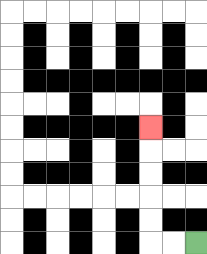{'start': '[8, 10]', 'end': '[6, 5]', 'path_directions': 'L,L,U,U,U,U,U', 'path_coordinates': '[[8, 10], [7, 10], [6, 10], [6, 9], [6, 8], [6, 7], [6, 6], [6, 5]]'}